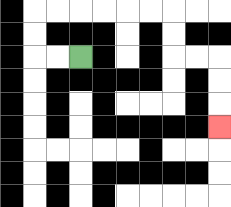{'start': '[3, 2]', 'end': '[9, 5]', 'path_directions': 'L,L,U,U,R,R,R,R,R,R,D,D,R,R,D,D,D', 'path_coordinates': '[[3, 2], [2, 2], [1, 2], [1, 1], [1, 0], [2, 0], [3, 0], [4, 0], [5, 0], [6, 0], [7, 0], [7, 1], [7, 2], [8, 2], [9, 2], [9, 3], [9, 4], [9, 5]]'}